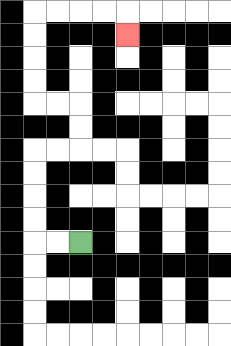{'start': '[3, 10]', 'end': '[5, 1]', 'path_directions': 'L,L,U,U,U,U,R,R,U,U,L,L,U,U,U,U,R,R,R,R,D', 'path_coordinates': '[[3, 10], [2, 10], [1, 10], [1, 9], [1, 8], [1, 7], [1, 6], [2, 6], [3, 6], [3, 5], [3, 4], [2, 4], [1, 4], [1, 3], [1, 2], [1, 1], [1, 0], [2, 0], [3, 0], [4, 0], [5, 0], [5, 1]]'}